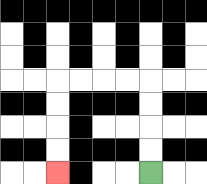{'start': '[6, 7]', 'end': '[2, 7]', 'path_directions': 'U,U,U,U,L,L,L,L,D,D,D,D', 'path_coordinates': '[[6, 7], [6, 6], [6, 5], [6, 4], [6, 3], [5, 3], [4, 3], [3, 3], [2, 3], [2, 4], [2, 5], [2, 6], [2, 7]]'}